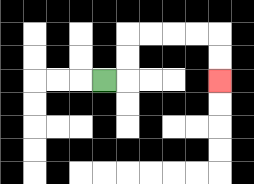{'start': '[4, 3]', 'end': '[9, 3]', 'path_directions': 'R,U,U,R,R,R,R,D,D', 'path_coordinates': '[[4, 3], [5, 3], [5, 2], [5, 1], [6, 1], [7, 1], [8, 1], [9, 1], [9, 2], [9, 3]]'}